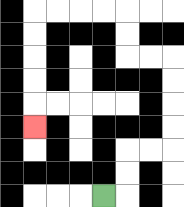{'start': '[4, 8]', 'end': '[1, 5]', 'path_directions': 'R,U,U,R,R,U,U,U,U,L,L,U,U,L,L,L,L,D,D,D,D,D', 'path_coordinates': '[[4, 8], [5, 8], [5, 7], [5, 6], [6, 6], [7, 6], [7, 5], [7, 4], [7, 3], [7, 2], [6, 2], [5, 2], [5, 1], [5, 0], [4, 0], [3, 0], [2, 0], [1, 0], [1, 1], [1, 2], [1, 3], [1, 4], [1, 5]]'}